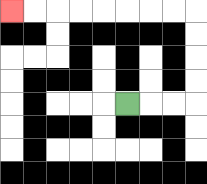{'start': '[5, 4]', 'end': '[0, 0]', 'path_directions': 'R,R,R,U,U,U,U,L,L,L,L,L,L,L,L', 'path_coordinates': '[[5, 4], [6, 4], [7, 4], [8, 4], [8, 3], [8, 2], [8, 1], [8, 0], [7, 0], [6, 0], [5, 0], [4, 0], [3, 0], [2, 0], [1, 0], [0, 0]]'}